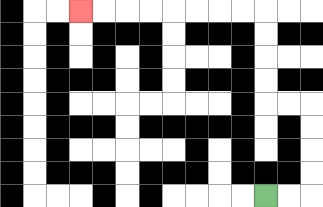{'start': '[11, 8]', 'end': '[3, 0]', 'path_directions': 'R,R,U,U,U,U,L,L,U,U,U,U,L,L,L,L,L,L,L,L', 'path_coordinates': '[[11, 8], [12, 8], [13, 8], [13, 7], [13, 6], [13, 5], [13, 4], [12, 4], [11, 4], [11, 3], [11, 2], [11, 1], [11, 0], [10, 0], [9, 0], [8, 0], [7, 0], [6, 0], [5, 0], [4, 0], [3, 0]]'}